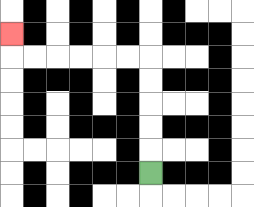{'start': '[6, 7]', 'end': '[0, 1]', 'path_directions': 'U,U,U,U,U,L,L,L,L,L,L,U', 'path_coordinates': '[[6, 7], [6, 6], [6, 5], [6, 4], [6, 3], [6, 2], [5, 2], [4, 2], [3, 2], [2, 2], [1, 2], [0, 2], [0, 1]]'}